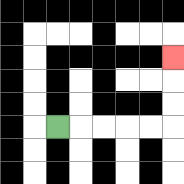{'start': '[2, 5]', 'end': '[7, 2]', 'path_directions': 'R,R,R,R,R,U,U,U', 'path_coordinates': '[[2, 5], [3, 5], [4, 5], [5, 5], [6, 5], [7, 5], [7, 4], [7, 3], [7, 2]]'}